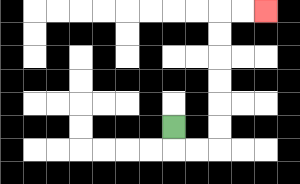{'start': '[7, 5]', 'end': '[11, 0]', 'path_directions': 'D,R,R,U,U,U,U,U,U,R,R', 'path_coordinates': '[[7, 5], [7, 6], [8, 6], [9, 6], [9, 5], [9, 4], [9, 3], [9, 2], [9, 1], [9, 0], [10, 0], [11, 0]]'}